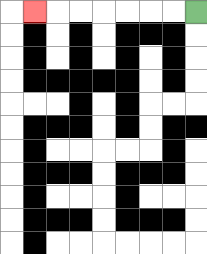{'start': '[8, 0]', 'end': '[1, 0]', 'path_directions': 'L,L,L,L,L,L,L', 'path_coordinates': '[[8, 0], [7, 0], [6, 0], [5, 0], [4, 0], [3, 0], [2, 0], [1, 0]]'}